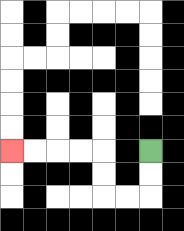{'start': '[6, 6]', 'end': '[0, 6]', 'path_directions': 'D,D,L,L,U,U,L,L,L,L', 'path_coordinates': '[[6, 6], [6, 7], [6, 8], [5, 8], [4, 8], [4, 7], [4, 6], [3, 6], [2, 6], [1, 6], [0, 6]]'}